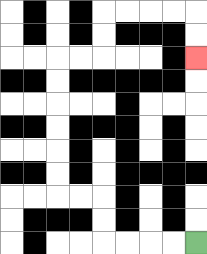{'start': '[8, 10]', 'end': '[8, 2]', 'path_directions': 'L,L,L,L,U,U,L,L,U,U,U,U,U,U,R,R,U,U,R,R,R,R,D,D', 'path_coordinates': '[[8, 10], [7, 10], [6, 10], [5, 10], [4, 10], [4, 9], [4, 8], [3, 8], [2, 8], [2, 7], [2, 6], [2, 5], [2, 4], [2, 3], [2, 2], [3, 2], [4, 2], [4, 1], [4, 0], [5, 0], [6, 0], [7, 0], [8, 0], [8, 1], [8, 2]]'}